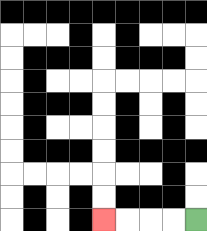{'start': '[8, 9]', 'end': '[4, 9]', 'path_directions': 'L,L,L,L', 'path_coordinates': '[[8, 9], [7, 9], [6, 9], [5, 9], [4, 9]]'}